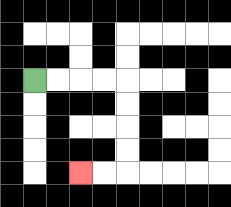{'start': '[1, 3]', 'end': '[3, 7]', 'path_directions': 'R,R,R,R,D,D,D,D,L,L', 'path_coordinates': '[[1, 3], [2, 3], [3, 3], [4, 3], [5, 3], [5, 4], [5, 5], [5, 6], [5, 7], [4, 7], [3, 7]]'}